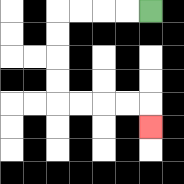{'start': '[6, 0]', 'end': '[6, 5]', 'path_directions': 'L,L,L,L,D,D,D,D,R,R,R,R,D', 'path_coordinates': '[[6, 0], [5, 0], [4, 0], [3, 0], [2, 0], [2, 1], [2, 2], [2, 3], [2, 4], [3, 4], [4, 4], [5, 4], [6, 4], [6, 5]]'}